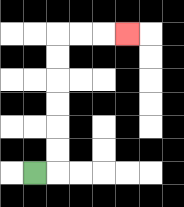{'start': '[1, 7]', 'end': '[5, 1]', 'path_directions': 'R,U,U,U,U,U,U,R,R,R', 'path_coordinates': '[[1, 7], [2, 7], [2, 6], [2, 5], [2, 4], [2, 3], [2, 2], [2, 1], [3, 1], [4, 1], [5, 1]]'}